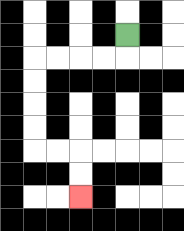{'start': '[5, 1]', 'end': '[3, 8]', 'path_directions': 'D,L,L,L,L,D,D,D,D,R,R,D,D', 'path_coordinates': '[[5, 1], [5, 2], [4, 2], [3, 2], [2, 2], [1, 2], [1, 3], [1, 4], [1, 5], [1, 6], [2, 6], [3, 6], [3, 7], [3, 8]]'}